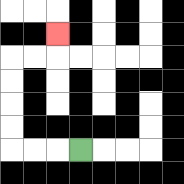{'start': '[3, 6]', 'end': '[2, 1]', 'path_directions': 'L,L,L,U,U,U,U,R,R,U', 'path_coordinates': '[[3, 6], [2, 6], [1, 6], [0, 6], [0, 5], [0, 4], [0, 3], [0, 2], [1, 2], [2, 2], [2, 1]]'}